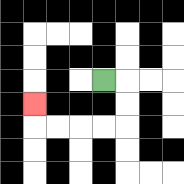{'start': '[4, 3]', 'end': '[1, 4]', 'path_directions': 'R,D,D,L,L,L,L,U', 'path_coordinates': '[[4, 3], [5, 3], [5, 4], [5, 5], [4, 5], [3, 5], [2, 5], [1, 5], [1, 4]]'}